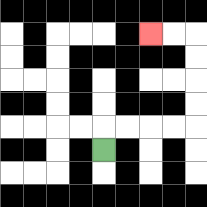{'start': '[4, 6]', 'end': '[6, 1]', 'path_directions': 'U,R,R,R,R,U,U,U,U,L,L', 'path_coordinates': '[[4, 6], [4, 5], [5, 5], [6, 5], [7, 5], [8, 5], [8, 4], [8, 3], [8, 2], [8, 1], [7, 1], [6, 1]]'}